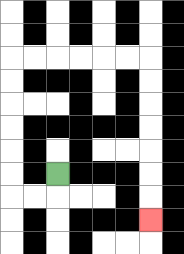{'start': '[2, 7]', 'end': '[6, 9]', 'path_directions': 'D,L,L,U,U,U,U,U,U,R,R,R,R,R,R,D,D,D,D,D,D,D', 'path_coordinates': '[[2, 7], [2, 8], [1, 8], [0, 8], [0, 7], [0, 6], [0, 5], [0, 4], [0, 3], [0, 2], [1, 2], [2, 2], [3, 2], [4, 2], [5, 2], [6, 2], [6, 3], [6, 4], [6, 5], [6, 6], [6, 7], [6, 8], [6, 9]]'}